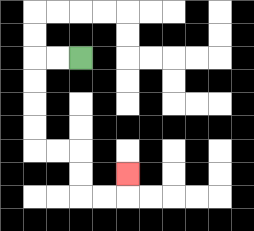{'start': '[3, 2]', 'end': '[5, 7]', 'path_directions': 'L,L,D,D,D,D,R,R,D,D,R,R,U', 'path_coordinates': '[[3, 2], [2, 2], [1, 2], [1, 3], [1, 4], [1, 5], [1, 6], [2, 6], [3, 6], [3, 7], [3, 8], [4, 8], [5, 8], [5, 7]]'}